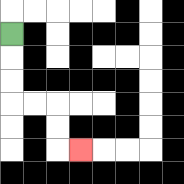{'start': '[0, 1]', 'end': '[3, 6]', 'path_directions': 'D,D,D,R,R,D,D,R', 'path_coordinates': '[[0, 1], [0, 2], [0, 3], [0, 4], [1, 4], [2, 4], [2, 5], [2, 6], [3, 6]]'}